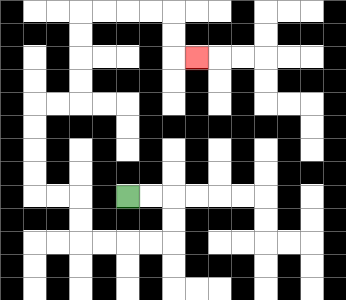{'start': '[5, 8]', 'end': '[8, 2]', 'path_directions': 'R,R,D,D,L,L,L,L,U,U,L,L,U,U,U,U,R,R,U,U,U,U,R,R,R,R,D,D,R', 'path_coordinates': '[[5, 8], [6, 8], [7, 8], [7, 9], [7, 10], [6, 10], [5, 10], [4, 10], [3, 10], [3, 9], [3, 8], [2, 8], [1, 8], [1, 7], [1, 6], [1, 5], [1, 4], [2, 4], [3, 4], [3, 3], [3, 2], [3, 1], [3, 0], [4, 0], [5, 0], [6, 0], [7, 0], [7, 1], [7, 2], [8, 2]]'}